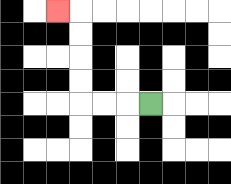{'start': '[6, 4]', 'end': '[2, 0]', 'path_directions': 'L,L,L,U,U,U,U,L', 'path_coordinates': '[[6, 4], [5, 4], [4, 4], [3, 4], [3, 3], [3, 2], [3, 1], [3, 0], [2, 0]]'}